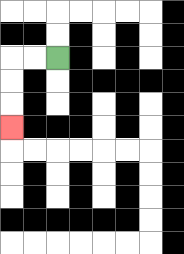{'start': '[2, 2]', 'end': '[0, 5]', 'path_directions': 'L,L,D,D,D', 'path_coordinates': '[[2, 2], [1, 2], [0, 2], [0, 3], [0, 4], [0, 5]]'}